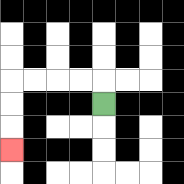{'start': '[4, 4]', 'end': '[0, 6]', 'path_directions': 'U,L,L,L,L,D,D,D', 'path_coordinates': '[[4, 4], [4, 3], [3, 3], [2, 3], [1, 3], [0, 3], [0, 4], [0, 5], [0, 6]]'}